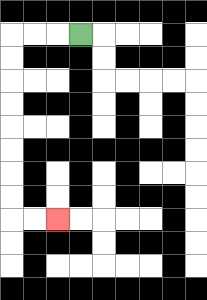{'start': '[3, 1]', 'end': '[2, 9]', 'path_directions': 'L,L,L,D,D,D,D,D,D,D,D,R,R', 'path_coordinates': '[[3, 1], [2, 1], [1, 1], [0, 1], [0, 2], [0, 3], [0, 4], [0, 5], [0, 6], [0, 7], [0, 8], [0, 9], [1, 9], [2, 9]]'}